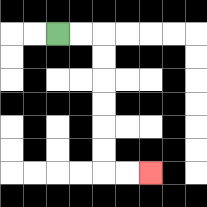{'start': '[2, 1]', 'end': '[6, 7]', 'path_directions': 'R,R,D,D,D,D,D,D,R,R', 'path_coordinates': '[[2, 1], [3, 1], [4, 1], [4, 2], [4, 3], [4, 4], [4, 5], [4, 6], [4, 7], [5, 7], [6, 7]]'}